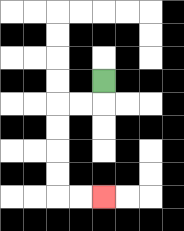{'start': '[4, 3]', 'end': '[4, 8]', 'path_directions': 'D,L,L,D,D,D,D,R,R', 'path_coordinates': '[[4, 3], [4, 4], [3, 4], [2, 4], [2, 5], [2, 6], [2, 7], [2, 8], [3, 8], [4, 8]]'}